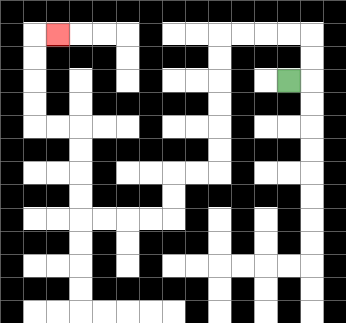{'start': '[12, 3]', 'end': '[2, 1]', 'path_directions': 'R,U,U,L,L,L,L,D,D,D,D,D,D,L,L,D,D,L,L,L,L,U,U,U,U,L,L,U,U,U,U,R', 'path_coordinates': '[[12, 3], [13, 3], [13, 2], [13, 1], [12, 1], [11, 1], [10, 1], [9, 1], [9, 2], [9, 3], [9, 4], [9, 5], [9, 6], [9, 7], [8, 7], [7, 7], [7, 8], [7, 9], [6, 9], [5, 9], [4, 9], [3, 9], [3, 8], [3, 7], [3, 6], [3, 5], [2, 5], [1, 5], [1, 4], [1, 3], [1, 2], [1, 1], [2, 1]]'}